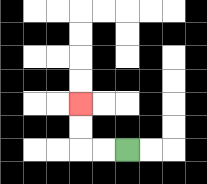{'start': '[5, 6]', 'end': '[3, 4]', 'path_directions': 'L,L,U,U', 'path_coordinates': '[[5, 6], [4, 6], [3, 6], [3, 5], [3, 4]]'}